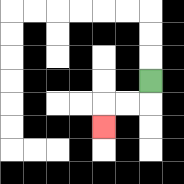{'start': '[6, 3]', 'end': '[4, 5]', 'path_directions': 'D,L,L,D', 'path_coordinates': '[[6, 3], [6, 4], [5, 4], [4, 4], [4, 5]]'}